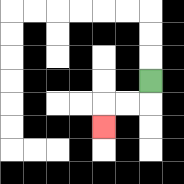{'start': '[6, 3]', 'end': '[4, 5]', 'path_directions': 'D,L,L,D', 'path_coordinates': '[[6, 3], [6, 4], [5, 4], [4, 4], [4, 5]]'}